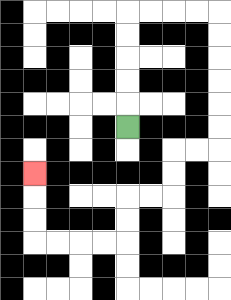{'start': '[5, 5]', 'end': '[1, 7]', 'path_directions': 'U,U,U,U,U,R,R,R,R,D,D,D,D,D,D,L,L,D,D,L,L,D,D,L,L,L,L,U,U,U', 'path_coordinates': '[[5, 5], [5, 4], [5, 3], [5, 2], [5, 1], [5, 0], [6, 0], [7, 0], [8, 0], [9, 0], [9, 1], [9, 2], [9, 3], [9, 4], [9, 5], [9, 6], [8, 6], [7, 6], [7, 7], [7, 8], [6, 8], [5, 8], [5, 9], [5, 10], [4, 10], [3, 10], [2, 10], [1, 10], [1, 9], [1, 8], [1, 7]]'}